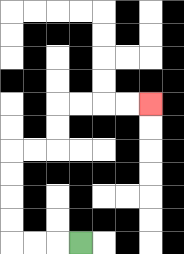{'start': '[3, 10]', 'end': '[6, 4]', 'path_directions': 'L,L,L,U,U,U,U,R,R,U,U,R,R,R,R', 'path_coordinates': '[[3, 10], [2, 10], [1, 10], [0, 10], [0, 9], [0, 8], [0, 7], [0, 6], [1, 6], [2, 6], [2, 5], [2, 4], [3, 4], [4, 4], [5, 4], [6, 4]]'}